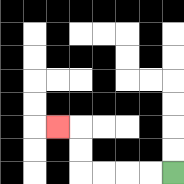{'start': '[7, 7]', 'end': '[2, 5]', 'path_directions': 'L,L,L,L,U,U,L', 'path_coordinates': '[[7, 7], [6, 7], [5, 7], [4, 7], [3, 7], [3, 6], [3, 5], [2, 5]]'}